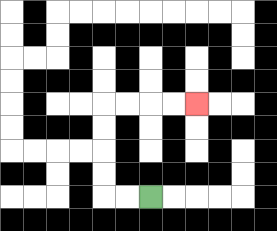{'start': '[6, 8]', 'end': '[8, 4]', 'path_directions': 'L,L,U,U,U,U,R,R,R,R', 'path_coordinates': '[[6, 8], [5, 8], [4, 8], [4, 7], [4, 6], [4, 5], [4, 4], [5, 4], [6, 4], [7, 4], [8, 4]]'}